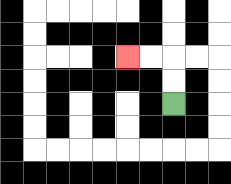{'start': '[7, 4]', 'end': '[5, 2]', 'path_directions': 'U,U,L,L', 'path_coordinates': '[[7, 4], [7, 3], [7, 2], [6, 2], [5, 2]]'}